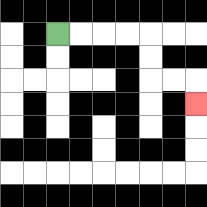{'start': '[2, 1]', 'end': '[8, 4]', 'path_directions': 'R,R,R,R,D,D,R,R,D', 'path_coordinates': '[[2, 1], [3, 1], [4, 1], [5, 1], [6, 1], [6, 2], [6, 3], [7, 3], [8, 3], [8, 4]]'}